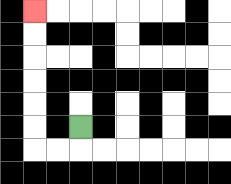{'start': '[3, 5]', 'end': '[1, 0]', 'path_directions': 'D,L,L,U,U,U,U,U,U', 'path_coordinates': '[[3, 5], [3, 6], [2, 6], [1, 6], [1, 5], [1, 4], [1, 3], [1, 2], [1, 1], [1, 0]]'}